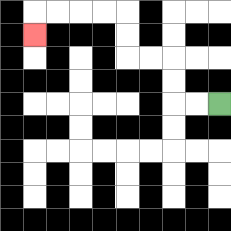{'start': '[9, 4]', 'end': '[1, 1]', 'path_directions': 'L,L,U,U,L,L,U,U,L,L,L,L,D', 'path_coordinates': '[[9, 4], [8, 4], [7, 4], [7, 3], [7, 2], [6, 2], [5, 2], [5, 1], [5, 0], [4, 0], [3, 0], [2, 0], [1, 0], [1, 1]]'}